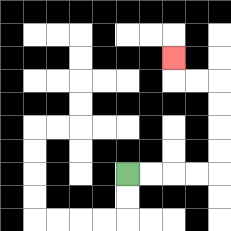{'start': '[5, 7]', 'end': '[7, 2]', 'path_directions': 'R,R,R,R,U,U,U,U,L,L,U', 'path_coordinates': '[[5, 7], [6, 7], [7, 7], [8, 7], [9, 7], [9, 6], [9, 5], [9, 4], [9, 3], [8, 3], [7, 3], [7, 2]]'}